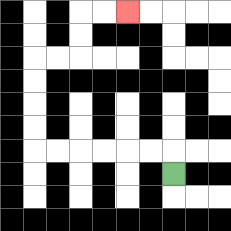{'start': '[7, 7]', 'end': '[5, 0]', 'path_directions': 'U,L,L,L,L,L,L,U,U,U,U,R,R,U,U,R,R', 'path_coordinates': '[[7, 7], [7, 6], [6, 6], [5, 6], [4, 6], [3, 6], [2, 6], [1, 6], [1, 5], [1, 4], [1, 3], [1, 2], [2, 2], [3, 2], [3, 1], [3, 0], [4, 0], [5, 0]]'}